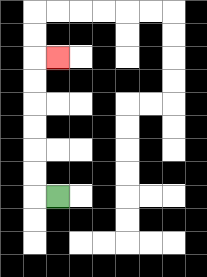{'start': '[2, 8]', 'end': '[2, 2]', 'path_directions': 'L,U,U,U,U,U,U,R', 'path_coordinates': '[[2, 8], [1, 8], [1, 7], [1, 6], [1, 5], [1, 4], [1, 3], [1, 2], [2, 2]]'}